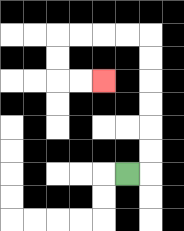{'start': '[5, 7]', 'end': '[4, 3]', 'path_directions': 'R,U,U,U,U,U,U,L,L,L,L,D,D,R,R', 'path_coordinates': '[[5, 7], [6, 7], [6, 6], [6, 5], [6, 4], [6, 3], [6, 2], [6, 1], [5, 1], [4, 1], [3, 1], [2, 1], [2, 2], [2, 3], [3, 3], [4, 3]]'}